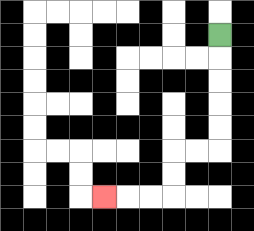{'start': '[9, 1]', 'end': '[4, 8]', 'path_directions': 'D,D,D,D,D,L,L,D,D,L,L,L', 'path_coordinates': '[[9, 1], [9, 2], [9, 3], [9, 4], [9, 5], [9, 6], [8, 6], [7, 6], [7, 7], [7, 8], [6, 8], [5, 8], [4, 8]]'}